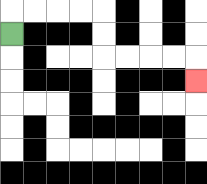{'start': '[0, 1]', 'end': '[8, 3]', 'path_directions': 'U,R,R,R,R,D,D,R,R,R,R,D', 'path_coordinates': '[[0, 1], [0, 0], [1, 0], [2, 0], [3, 0], [4, 0], [4, 1], [4, 2], [5, 2], [6, 2], [7, 2], [8, 2], [8, 3]]'}